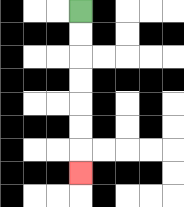{'start': '[3, 0]', 'end': '[3, 7]', 'path_directions': 'D,D,D,D,D,D,D', 'path_coordinates': '[[3, 0], [3, 1], [3, 2], [3, 3], [3, 4], [3, 5], [3, 6], [3, 7]]'}